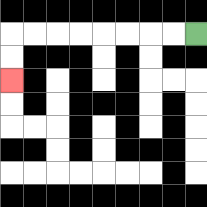{'start': '[8, 1]', 'end': '[0, 3]', 'path_directions': 'L,L,L,L,L,L,L,L,D,D', 'path_coordinates': '[[8, 1], [7, 1], [6, 1], [5, 1], [4, 1], [3, 1], [2, 1], [1, 1], [0, 1], [0, 2], [0, 3]]'}